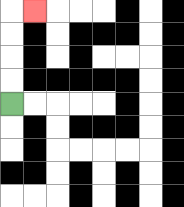{'start': '[0, 4]', 'end': '[1, 0]', 'path_directions': 'U,U,U,U,R', 'path_coordinates': '[[0, 4], [0, 3], [0, 2], [0, 1], [0, 0], [1, 0]]'}